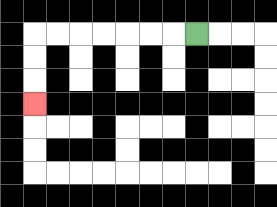{'start': '[8, 1]', 'end': '[1, 4]', 'path_directions': 'L,L,L,L,L,L,L,D,D,D', 'path_coordinates': '[[8, 1], [7, 1], [6, 1], [5, 1], [4, 1], [3, 1], [2, 1], [1, 1], [1, 2], [1, 3], [1, 4]]'}